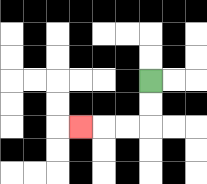{'start': '[6, 3]', 'end': '[3, 5]', 'path_directions': 'D,D,L,L,L', 'path_coordinates': '[[6, 3], [6, 4], [6, 5], [5, 5], [4, 5], [3, 5]]'}